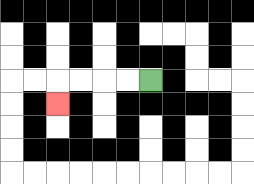{'start': '[6, 3]', 'end': '[2, 4]', 'path_directions': 'L,L,L,L,D', 'path_coordinates': '[[6, 3], [5, 3], [4, 3], [3, 3], [2, 3], [2, 4]]'}